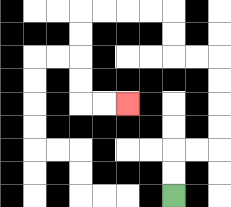{'start': '[7, 8]', 'end': '[5, 4]', 'path_directions': 'U,U,R,R,U,U,U,U,L,L,U,U,L,L,L,L,D,D,D,D,R,R', 'path_coordinates': '[[7, 8], [7, 7], [7, 6], [8, 6], [9, 6], [9, 5], [9, 4], [9, 3], [9, 2], [8, 2], [7, 2], [7, 1], [7, 0], [6, 0], [5, 0], [4, 0], [3, 0], [3, 1], [3, 2], [3, 3], [3, 4], [4, 4], [5, 4]]'}